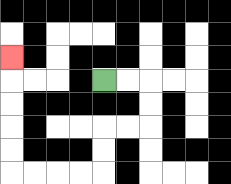{'start': '[4, 3]', 'end': '[0, 2]', 'path_directions': 'R,R,D,D,L,L,D,D,L,L,L,L,U,U,U,U,U', 'path_coordinates': '[[4, 3], [5, 3], [6, 3], [6, 4], [6, 5], [5, 5], [4, 5], [4, 6], [4, 7], [3, 7], [2, 7], [1, 7], [0, 7], [0, 6], [0, 5], [0, 4], [0, 3], [0, 2]]'}